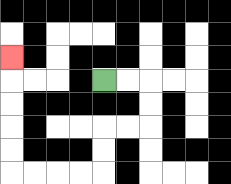{'start': '[4, 3]', 'end': '[0, 2]', 'path_directions': 'R,R,D,D,L,L,D,D,L,L,L,L,U,U,U,U,U', 'path_coordinates': '[[4, 3], [5, 3], [6, 3], [6, 4], [6, 5], [5, 5], [4, 5], [4, 6], [4, 7], [3, 7], [2, 7], [1, 7], [0, 7], [0, 6], [0, 5], [0, 4], [0, 3], [0, 2]]'}